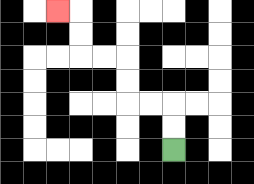{'start': '[7, 6]', 'end': '[2, 0]', 'path_directions': 'U,U,L,L,U,U,L,L,U,U,L', 'path_coordinates': '[[7, 6], [7, 5], [7, 4], [6, 4], [5, 4], [5, 3], [5, 2], [4, 2], [3, 2], [3, 1], [3, 0], [2, 0]]'}